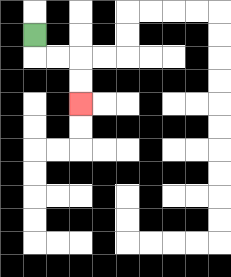{'start': '[1, 1]', 'end': '[3, 4]', 'path_directions': 'D,R,R,D,D', 'path_coordinates': '[[1, 1], [1, 2], [2, 2], [3, 2], [3, 3], [3, 4]]'}